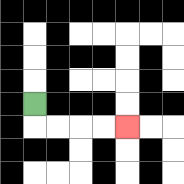{'start': '[1, 4]', 'end': '[5, 5]', 'path_directions': 'D,R,R,R,R', 'path_coordinates': '[[1, 4], [1, 5], [2, 5], [3, 5], [4, 5], [5, 5]]'}